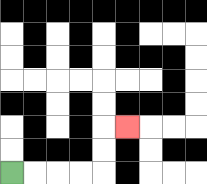{'start': '[0, 7]', 'end': '[5, 5]', 'path_directions': 'R,R,R,R,U,U,R', 'path_coordinates': '[[0, 7], [1, 7], [2, 7], [3, 7], [4, 7], [4, 6], [4, 5], [5, 5]]'}